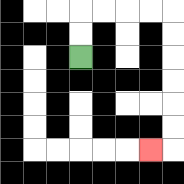{'start': '[3, 2]', 'end': '[6, 6]', 'path_directions': 'U,U,R,R,R,R,D,D,D,D,D,D,L', 'path_coordinates': '[[3, 2], [3, 1], [3, 0], [4, 0], [5, 0], [6, 0], [7, 0], [7, 1], [7, 2], [7, 3], [7, 4], [7, 5], [7, 6], [6, 6]]'}